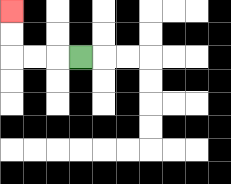{'start': '[3, 2]', 'end': '[0, 0]', 'path_directions': 'L,L,L,U,U', 'path_coordinates': '[[3, 2], [2, 2], [1, 2], [0, 2], [0, 1], [0, 0]]'}